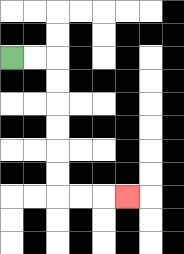{'start': '[0, 2]', 'end': '[5, 8]', 'path_directions': 'R,R,D,D,D,D,D,D,R,R,R', 'path_coordinates': '[[0, 2], [1, 2], [2, 2], [2, 3], [2, 4], [2, 5], [2, 6], [2, 7], [2, 8], [3, 8], [4, 8], [5, 8]]'}